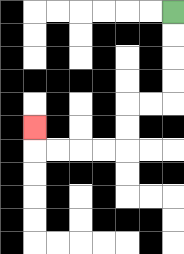{'start': '[7, 0]', 'end': '[1, 5]', 'path_directions': 'D,D,D,D,L,L,D,D,L,L,L,L,U', 'path_coordinates': '[[7, 0], [7, 1], [7, 2], [7, 3], [7, 4], [6, 4], [5, 4], [5, 5], [5, 6], [4, 6], [3, 6], [2, 6], [1, 6], [1, 5]]'}